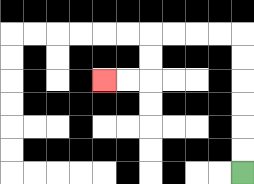{'start': '[10, 7]', 'end': '[4, 3]', 'path_directions': 'U,U,U,U,U,U,L,L,L,L,D,D,L,L', 'path_coordinates': '[[10, 7], [10, 6], [10, 5], [10, 4], [10, 3], [10, 2], [10, 1], [9, 1], [8, 1], [7, 1], [6, 1], [6, 2], [6, 3], [5, 3], [4, 3]]'}